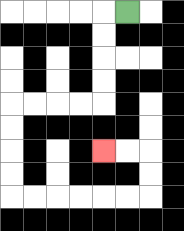{'start': '[5, 0]', 'end': '[4, 6]', 'path_directions': 'L,D,D,D,D,L,L,L,L,D,D,D,D,R,R,R,R,R,R,U,U,L,L', 'path_coordinates': '[[5, 0], [4, 0], [4, 1], [4, 2], [4, 3], [4, 4], [3, 4], [2, 4], [1, 4], [0, 4], [0, 5], [0, 6], [0, 7], [0, 8], [1, 8], [2, 8], [3, 8], [4, 8], [5, 8], [6, 8], [6, 7], [6, 6], [5, 6], [4, 6]]'}